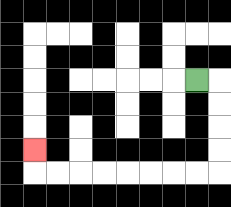{'start': '[8, 3]', 'end': '[1, 6]', 'path_directions': 'R,D,D,D,D,L,L,L,L,L,L,L,L,U', 'path_coordinates': '[[8, 3], [9, 3], [9, 4], [9, 5], [9, 6], [9, 7], [8, 7], [7, 7], [6, 7], [5, 7], [4, 7], [3, 7], [2, 7], [1, 7], [1, 6]]'}